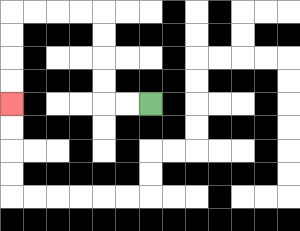{'start': '[6, 4]', 'end': '[0, 4]', 'path_directions': 'L,L,U,U,U,U,L,L,L,L,D,D,D,D', 'path_coordinates': '[[6, 4], [5, 4], [4, 4], [4, 3], [4, 2], [4, 1], [4, 0], [3, 0], [2, 0], [1, 0], [0, 0], [0, 1], [0, 2], [0, 3], [0, 4]]'}